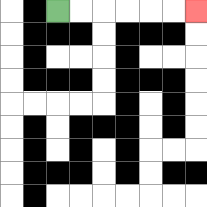{'start': '[2, 0]', 'end': '[8, 0]', 'path_directions': 'R,R,R,R,R,R', 'path_coordinates': '[[2, 0], [3, 0], [4, 0], [5, 0], [6, 0], [7, 0], [8, 0]]'}